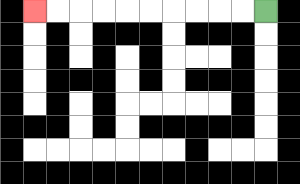{'start': '[11, 0]', 'end': '[1, 0]', 'path_directions': 'L,L,L,L,L,L,L,L,L,L', 'path_coordinates': '[[11, 0], [10, 0], [9, 0], [8, 0], [7, 0], [6, 0], [5, 0], [4, 0], [3, 0], [2, 0], [1, 0]]'}